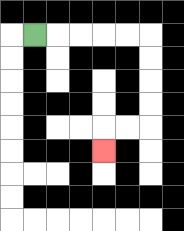{'start': '[1, 1]', 'end': '[4, 6]', 'path_directions': 'R,R,R,R,R,D,D,D,D,L,L,D', 'path_coordinates': '[[1, 1], [2, 1], [3, 1], [4, 1], [5, 1], [6, 1], [6, 2], [6, 3], [6, 4], [6, 5], [5, 5], [4, 5], [4, 6]]'}